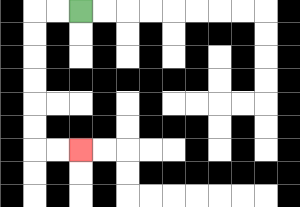{'start': '[3, 0]', 'end': '[3, 6]', 'path_directions': 'L,L,D,D,D,D,D,D,R,R', 'path_coordinates': '[[3, 0], [2, 0], [1, 0], [1, 1], [1, 2], [1, 3], [1, 4], [1, 5], [1, 6], [2, 6], [3, 6]]'}